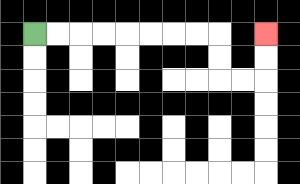{'start': '[1, 1]', 'end': '[11, 1]', 'path_directions': 'R,R,R,R,R,R,R,R,D,D,R,R,U,U', 'path_coordinates': '[[1, 1], [2, 1], [3, 1], [4, 1], [5, 1], [6, 1], [7, 1], [8, 1], [9, 1], [9, 2], [9, 3], [10, 3], [11, 3], [11, 2], [11, 1]]'}